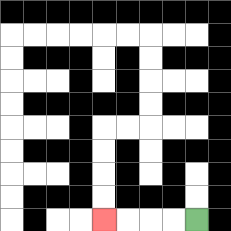{'start': '[8, 9]', 'end': '[4, 9]', 'path_directions': 'L,L,L,L', 'path_coordinates': '[[8, 9], [7, 9], [6, 9], [5, 9], [4, 9]]'}